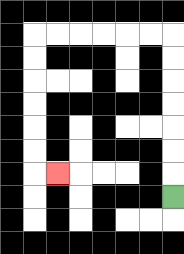{'start': '[7, 8]', 'end': '[2, 7]', 'path_directions': 'U,U,U,U,U,U,U,L,L,L,L,L,L,D,D,D,D,D,D,R', 'path_coordinates': '[[7, 8], [7, 7], [7, 6], [7, 5], [7, 4], [7, 3], [7, 2], [7, 1], [6, 1], [5, 1], [4, 1], [3, 1], [2, 1], [1, 1], [1, 2], [1, 3], [1, 4], [1, 5], [1, 6], [1, 7], [2, 7]]'}